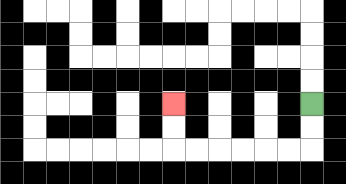{'start': '[13, 4]', 'end': '[7, 4]', 'path_directions': 'D,D,L,L,L,L,L,L,U,U', 'path_coordinates': '[[13, 4], [13, 5], [13, 6], [12, 6], [11, 6], [10, 6], [9, 6], [8, 6], [7, 6], [7, 5], [7, 4]]'}